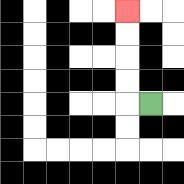{'start': '[6, 4]', 'end': '[5, 0]', 'path_directions': 'L,U,U,U,U', 'path_coordinates': '[[6, 4], [5, 4], [5, 3], [5, 2], [5, 1], [5, 0]]'}